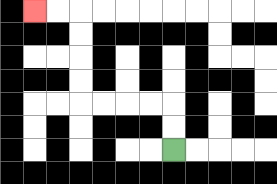{'start': '[7, 6]', 'end': '[1, 0]', 'path_directions': 'U,U,L,L,L,L,U,U,U,U,L,L', 'path_coordinates': '[[7, 6], [7, 5], [7, 4], [6, 4], [5, 4], [4, 4], [3, 4], [3, 3], [3, 2], [3, 1], [3, 0], [2, 0], [1, 0]]'}